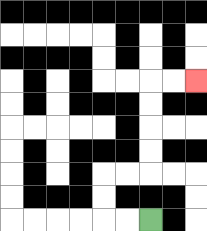{'start': '[6, 9]', 'end': '[8, 3]', 'path_directions': 'L,L,U,U,R,R,U,U,U,U,R,R', 'path_coordinates': '[[6, 9], [5, 9], [4, 9], [4, 8], [4, 7], [5, 7], [6, 7], [6, 6], [6, 5], [6, 4], [6, 3], [7, 3], [8, 3]]'}